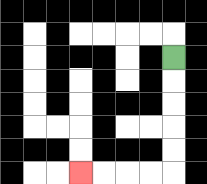{'start': '[7, 2]', 'end': '[3, 7]', 'path_directions': 'D,D,D,D,D,L,L,L,L', 'path_coordinates': '[[7, 2], [7, 3], [7, 4], [7, 5], [7, 6], [7, 7], [6, 7], [5, 7], [4, 7], [3, 7]]'}